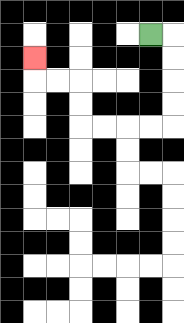{'start': '[6, 1]', 'end': '[1, 2]', 'path_directions': 'R,D,D,D,D,L,L,L,L,U,U,L,L,U', 'path_coordinates': '[[6, 1], [7, 1], [7, 2], [7, 3], [7, 4], [7, 5], [6, 5], [5, 5], [4, 5], [3, 5], [3, 4], [3, 3], [2, 3], [1, 3], [1, 2]]'}